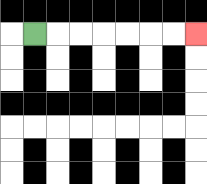{'start': '[1, 1]', 'end': '[8, 1]', 'path_directions': 'R,R,R,R,R,R,R', 'path_coordinates': '[[1, 1], [2, 1], [3, 1], [4, 1], [5, 1], [6, 1], [7, 1], [8, 1]]'}